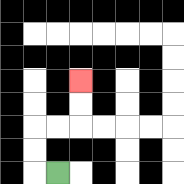{'start': '[2, 7]', 'end': '[3, 3]', 'path_directions': 'L,U,U,R,R,U,U', 'path_coordinates': '[[2, 7], [1, 7], [1, 6], [1, 5], [2, 5], [3, 5], [3, 4], [3, 3]]'}